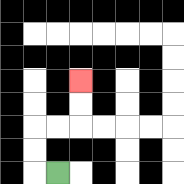{'start': '[2, 7]', 'end': '[3, 3]', 'path_directions': 'L,U,U,R,R,U,U', 'path_coordinates': '[[2, 7], [1, 7], [1, 6], [1, 5], [2, 5], [3, 5], [3, 4], [3, 3]]'}